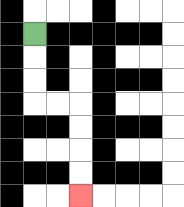{'start': '[1, 1]', 'end': '[3, 8]', 'path_directions': 'D,D,D,R,R,D,D,D,D', 'path_coordinates': '[[1, 1], [1, 2], [1, 3], [1, 4], [2, 4], [3, 4], [3, 5], [3, 6], [3, 7], [3, 8]]'}